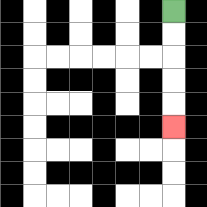{'start': '[7, 0]', 'end': '[7, 5]', 'path_directions': 'D,D,D,D,D', 'path_coordinates': '[[7, 0], [7, 1], [7, 2], [7, 3], [7, 4], [7, 5]]'}